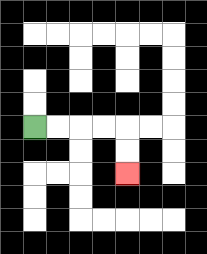{'start': '[1, 5]', 'end': '[5, 7]', 'path_directions': 'R,R,R,R,D,D', 'path_coordinates': '[[1, 5], [2, 5], [3, 5], [4, 5], [5, 5], [5, 6], [5, 7]]'}